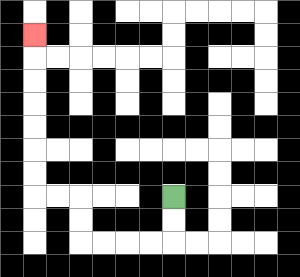{'start': '[7, 8]', 'end': '[1, 1]', 'path_directions': 'D,D,L,L,L,L,U,U,L,L,U,U,U,U,U,U,U', 'path_coordinates': '[[7, 8], [7, 9], [7, 10], [6, 10], [5, 10], [4, 10], [3, 10], [3, 9], [3, 8], [2, 8], [1, 8], [1, 7], [1, 6], [1, 5], [1, 4], [1, 3], [1, 2], [1, 1]]'}